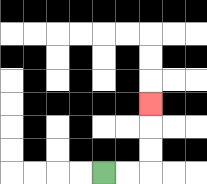{'start': '[4, 7]', 'end': '[6, 4]', 'path_directions': 'R,R,U,U,U', 'path_coordinates': '[[4, 7], [5, 7], [6, 7], [6, 6], [6, 5], [6, 4]]'}